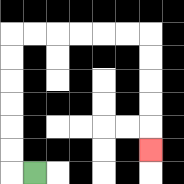{'start': '[1, 7]', 'end': '[6, 6]', 'path_directions': 'L,U,U,U,U,U,U,R,R,R,R,R,R,D,D,D,D,D', 'path_coordinates': '[[1, 7], [0, 7], [0, 6], [0, 5], [0, 4], [0, 3], [0, 2], [0, 1], [1, 1], [2, 1], [3, 1], [4, 1], [5, 1], [6, 1], [6, 2], [6, 3], [6, 4], [6, 5], [6, 6]]'}